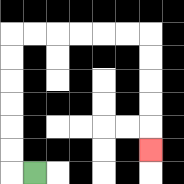{'start': '[1, 7]', 'end': '[6, 6]', 'path_directions': 'L,U,U,U,U,U,U,R,R,R,R,R,R,D,D,D,D,D', 'path_coordinates': '[[1, 7], [0, 7], [0, 6], [0, 5], [0, 4], [0, 3], [0, 2], [0, 1], [1, 1], [2, 1], [3, 1], [4, 1], [5, 1], [6, 1], [6, 2], [6, 3], [6, 4], [6, 5], [6, 6]]'}